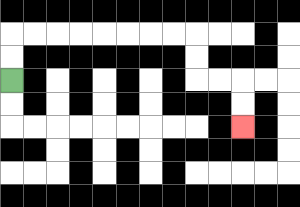{'start': '[0, 3]', 'end': '[10, 5]', 'path_directions': 'U,U,R,R,R,R,R,R,R,R,D,D,R,R,D,D', 'path_coordinates': '[[0, 3], [0, 2], [0, 1], [1, 1], [2, 1], [3, 1], [4, 1], [5, 1], [6, 1], [7, 1], [8, 1], [8, 2], [8, 3], [9, 3], [10, 3], [10, 4], [10, 5]]'}